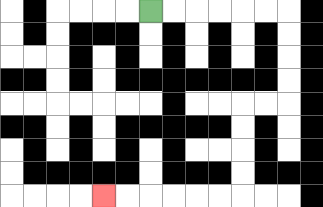{'start': '[6, 0]', 'end': '[4, 8]', 'path_directions': 'R,R,R,R,R,R,D,D,D,D,L,L,D,D,D,D,L,L,L,L,L,L', 'path_coordinates': '[[6, 0], [7, 0], [8, 0], [9, 0], [10, 0], [11, 0], [12, 0], [12, 1], [12, 2], [12, 3], [12, 4], [11, 4], [10, 4], [10, 5], [10, 6], [10, 7], [10, 8], [9, 8], [8, 8], [7, 8], [6, 8], [5, 8], [4, 8]]'}